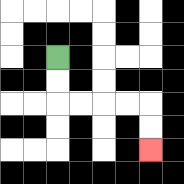{'start': '[2, 2]', 'end': '[6, 6]', 'path_directions': 'D,D,R,R,R,R,D,D', 'path_coordinates': '[[2, 2], [2, 3], [2, 4], [3, 4], [4, 4], [5, 4], [6, 4], [6, 5], [6, 6]]'}